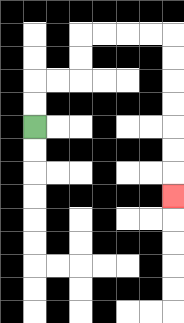{'start': '[1, 5]', 'end': '[7, 8]', 'path_directions': 'U,U,R,R,U,U,R,R,R,R,D,D,D,D,D,D,D', 'path_coordinates': '[[1, 5], [1, 4], [1, 3], [2, 3], [3, 3], [3, 2], [3, 1], [4, 1], [5, 1], [6, 1], [7, 1], [7, 2], [7, 3], [7, 4], [7, 5], [7, 6], [7, 7], [7, 8]]'}